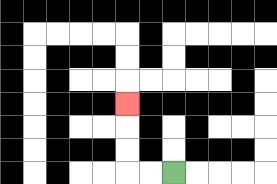{'start': '[7, 7]', 'end': '[5, 4]', 'path_directions': 'L,L,U,U,U', 'path_coordinates': '[[7, 7], [6, 7], [5, 7], [5, 6], [5, 5], [5, 4]]'}